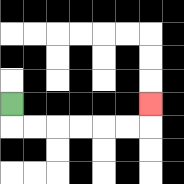{'start': '[0, 4]', 'end': '[6, 4]', 'path_directions': 'D,R,R,R,R,R,R,U', 'path_coordinates': '[[0, 4], [0, 5], [1, 5], [2, 5], [3, 5], [4, 5], [5, 5], [6, 5], [6, 4]]'}